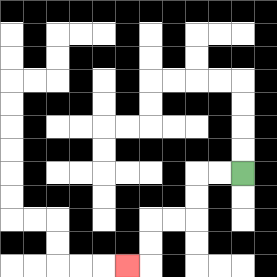{'start': '[10, 7]', 'end': '[5, 11]', 'path_directions': 'L,L,D,D,L,L,D,D,L', 'path_coordinates': '[[10, 7], [9, 7], [8, 7], [8, 8], [8, 9], [7, 9], [6, 9], [6, 10], [6, 11], [5, 11]]'}